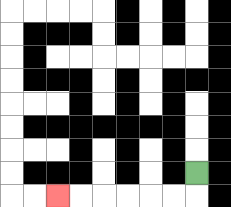{'start': '[8, 7]', 'end': '[2, 8]', 'path_directions': 'D,L,L,L,L,L,L', 'path_coordinates': '[[8, 7], [8, 8], [7, 8], [6, 8], [5, 8], [4, 8], [3, 8], [2, 8]]'}